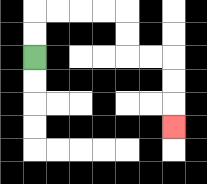{'start': '[1, 2]', 'end': '[7, 5]', 'path_directions': 'U,U,R,R,R,R,D,D,R,R,D,D,D', 'path_coordinates': '[[1, 2], [1, 1], [1, 0], [2, 0], [3, 0], [4, 0], [5, 0], [5, 1], [5, 2], [6, 2], [7, 2], [7, 3], [7, 4], [7, 5]]'}